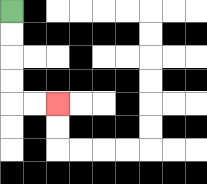{'start': '[0, 0]', 'end': '[2, 4]', 'path_directions': 'D,D,D,D,R,R', 'path_coordinates': '[[0, 0], [0, 1], [0, 2], [0, 3], [0, 4], [1, 4], [2, 4]]'}